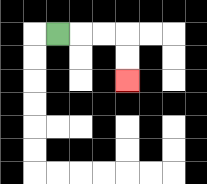{'start': '[2, 1]', 'end': '[5, 3]', 'path_directions': 'R,R,R,D,D', 'path_coordinates': '[[2, 1], [3, 1], [4, 1], [5, 1], [5, 2], [5, 3]]'}